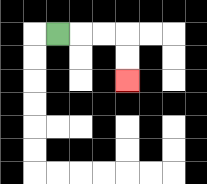{'start': '[2, 1]', 'end': '[5, 3]', 'path_directions': 'R,R,R,D,D', 'path_coordinates': '[[2, 1], [3, 1], [4, 1], [5, 1], [5, 2], [5, 3]]'}